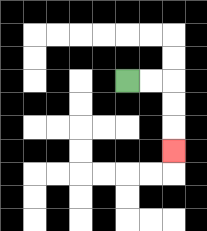{'start': '[5, 3]', 'end': '[7, 6]', 'path_directions': 'R,R,D,D,D', 'path_coordinates': '[[5, 3], [6, 3], [7, 3], [7, 4], [7, 5], [7, 6]]'}